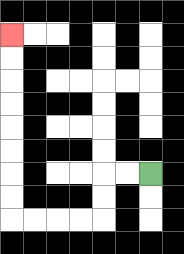{'start': '[6, 7]', 'end': '[0, 1]', 'path_directions': 'L,L,D,D,L,L,L,L,U,U,U,U,U,U,U,U', 'path_coordinates': '[[6, 7], [5, 7], [4, 7], [4, 8], [4, 9], [3, 9], [2, 9], [1, 9], [0, 9], [0, 8], [0, 7], [0, 6], [0, 5], [0, 4], [0, 3], [0, 2], [0, 1]]'}